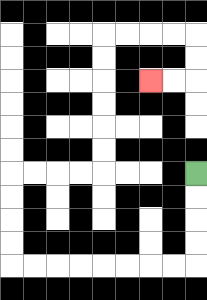{'start': '[8, 7]', 'end': '[6, 3]', 'path_directions': 'D,D,D,D,L,L,L,L,L,L,L,L,U,U,U,U,R,R,R,R,U,U,U,U,U,U,R,R,R,R,D,D,L,L', 'path_coordinates': '[[8, 7], [8, 8], [8, 9], [8, 10], [8, 11], [7, 11], [6, 11], [5, 11], [4, 11], [3, 11], [2, 11], [1, 11], [0, 11], [0, 10], [0, 9], [0, 8], [0, 7], [1, 7], [2, 7], [3, 7], [4, 7], [4, 6], [4, 5], [4, 4], [4, 3], [4, 2], [4, 1], [5, 1], [6, 1], [7, 1], [8, 1], [8, 2], [8, 3], [7, 3], [6, 3]]'}